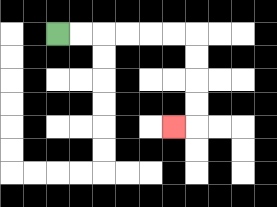{'start': '[2, 1]', 'end': '[7, 5]', 'path_directions': 'R,R,R,R,R,R,D,D,D,D,L', 'path_coordinates': '[[2, 1], [3, 1], [4, 1], [5, 1], [6, 1], [7, 1], [8, 1], [8, 2], [8, 3], [8, 4], [8, 5], [7, 5]]'}